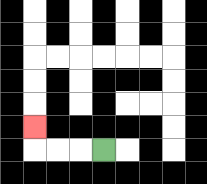{'start': '[4, 6]', 'end': '[1, 5]', 'path_directions': 'L,L,L,U', 'path_coordinates': '[[4, 6], [3, 6], [2, 6], [1, 6], [1, 5]]'}